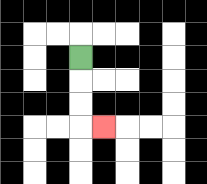{'start': '[3, 2]', 'end': '[4, 5]', 'path_directions': 'D,D,D,R', 'path_coordinates': '[[3, 2], [3, 3], [3, 4], [3, 5], [4, 5]]'}